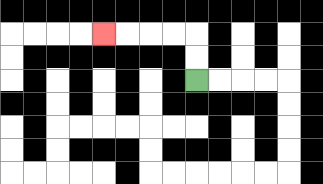{'start': '[8, 3]', 'end': '[4, 1]', 'path_directions': 'U,U,L,L,L,L', 'path_coordinates': '[[8, 3], [8, 2], [8, 1], [7, 1], [6, 1], [5, 1], [4, 1]]'}